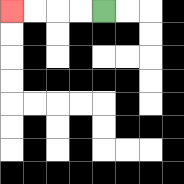{'start': '[4, 0]', 'end': '[0, 0]', 'path_directions': 'L,L,L,L', 'path_coordinates': '[[4, 0], [3, 0], [2, 0], [1, 0], [0, 0]]'}